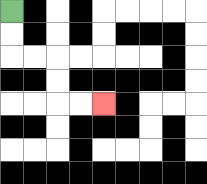{'start': '[0, 0]', 'end': '[4, 4]', 'path_directions': 'D,D,R,R,D,D,R,R', 'path_coordinates': '[[0, 0], [0, 1], [0, 2], [1, 2], [2, 2], [2, 3], [2, 4], [3, 4], [4, 4]]'}